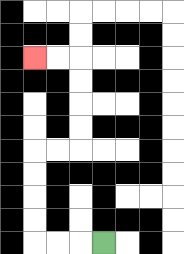{'start': '[4, 10]', 'end': '[1, 2]', 'path_directions': 'L,L,L,U,U,U,U,R,R,U,U,U,U,L,L', 'path_coordinates': '[[4, 10], [3, 10], [2, 10], [1, 10], [1, 9], [1, 8], [1, 7], [1, 6], [2, 6], [3, 6], [3, 5], [3, 4], [3, 3], [3, 2], [2, 2], [1, 2]]'}